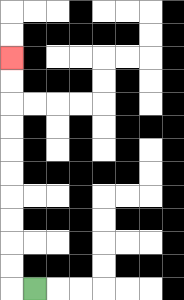{'start': '[1, 12]', 'end': '[0, 2]', 'path_directions': 'L,U,U,U,U,U,U,U,U,U,U', 'path_coordinates': '[[1, 12], [0, 12], [0, 11], [0, 10], [0, 9], [0, 8], [0, 7], [0, 6], [0, 5], [0, 4], [0, 3], [0, 2]]'}